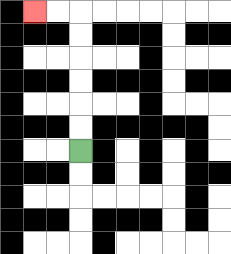{'start': '[3, 6]', 'end': '[1, 0]', 'path_directions': 'U,U,U,U,U,U,L,L', 'path_coordinates': '[[3, 6], [3, 5], [3, 4], [3, 3], [3, 2], [3, 1], [3, 0], [2, 0], [1, 0]]'}